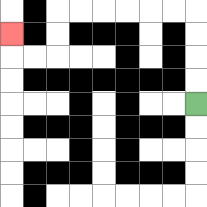{'start': '[8, 4]', 'end': '[0, 1]', 'path_directions': 'U,U,U,U,L,L,L,L,L,L,D,D,L,L,U', 'path_coordinates': '[[8, 4], [8, 3], [8, 2], [8, 1], [8, 0], [7, 0], [6, 0], [5, 0], [4, 0], [3, 0], [2, 0], [2, 1], [2, 2], [1, 2], [0, 2], [0, 1]]'}